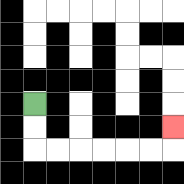{'start': '[1, 4]', 'end': '[7, 5]', 'path_directions': 'D,D,R,R,R,R,R,R,U', 'path_coordinates': '[[1, 4], [1, 5], [1, 6], [2, 6], [3, 6], [4, 6], [5, 6], [6, 6], [7, 6], [7, 5]]'}